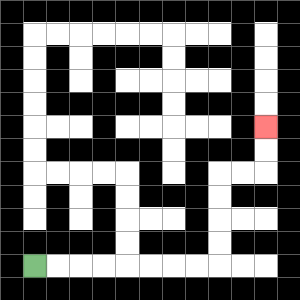{'start': '[1, 11]', 'end': '[11, 5]', 'path_directions': 'R,R,R,R,R,R,R,R,U,U,U,U,R,R,U,U', 'path_coordinates': '[[1, 11], [2, 11], [3, 11], [4, 11], [5, 11], [6, 11], [7, 11], [8, 11], [9, 11], [9, 10], [9, 9], [9, 8], [9, 7], [10, 7], [11, 7], [11, 6], [11, 5]]'}